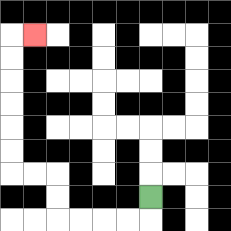{'start': '[6, 8]', 'end': '[1, 1]', 'path_directions': 'D,L,L,L,L,U,U,L,L,U,U,U,U,U,U,R', 'path_coordinates': '[[6, 8], [6, 9], [5, 9], [4, 9], [3, 9], [2, 9], [2, 8], [2, 7], [1, 7], [0, 7], [0, 6], [0, 5], [0, 4], [0, 3], [0, 2], [0, 1], [1, 1]]'}